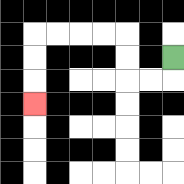{'start': '[7, 2]', 'end': '[1, 4]', 'path_directions': 'D,L,L,U,U,L,L,L,L,D,D,D', 'path_coordinates': '[[7, 2], [7, 3], [6, 3], [5, 3], [5, 2], [5, 1], [4, 1], [3, 1], [2, 1], [1, 1], [1, 2], [1, 3], [1, 4]]'}